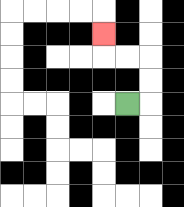{'start': '[5, 4]', 'end': '[4, 1]', 'path_directions': 'R,U,U,L,L,U', 'path_coordinates': '[[5, 4], [6, 4], [6, 3], [6, 2], [5, 2], [4, 2], [4, 1]]'}